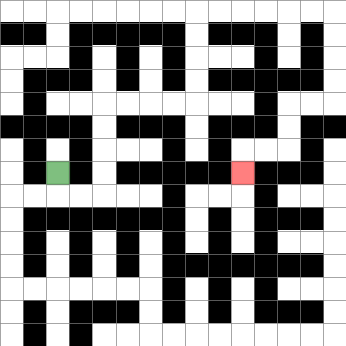{'start': '[2, 7]', 'end': '[10, 7]', 'path_directions': 'D,R,R,U,U,U,U,R,R,R,R,U,U,U,U,R,R,R,R,R,R,D,D,D,D,L,L,D,D,L,L,D', 'path_coordinates': '[[2, 7], [2, 8], [3, 8], [4, 8], [4, 7], [4, 6], [4, 5], [4, 4], [5, 4], [6, 4], [7, 4], [8, 4], [8, 3], [8, 2], [8, 1], [8, 0], [9, 0], [10, 0], [11, 0], [12, 0], [13, 0], [14, 0], [14, 1], [14, 2], [14, 3], [14, 4], [13, 4], [12, 4], [12, 5], [12, 6], [11, 6], [10, 6], [10, 7]]'}